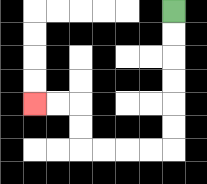{'start': '[7, 0]', 'end': '[1, 4]', 'path_directions': 'D,D,D,D,D,D,L,L,L,L,U,U,L,L', 'path_coordinates': '[[7, 0], [7, 1], [7, 2], [7, 3], [7, 4], [7, 5], [7, 6], [6, 6], [5, 6], [4, 6], [3, 6], [3, 5], [3, 4], [2, 4], [1, 4]]'}